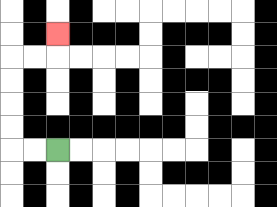{'start': '[2, 6]', 'end': '[2, 1]', 'path_directions': 'L,L,U,U,U,U,R,R,U', 'path_coordinates': '[[2, 6], [1, 6], [0, 6], [0, 5], [0, 4], [0, 3], [0, 2], [1, 2], [2, 2], [2, 1]]'}